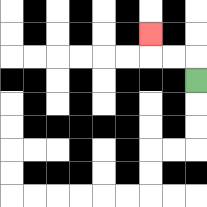{'start': '[8, 3]', 'end': '[6, 1]', 'path_directions': 'U,L,L,U', 'path_coordinates': '[[8, 3], [8, 2], [7, 2], [6, 2], [6, 1]]'}